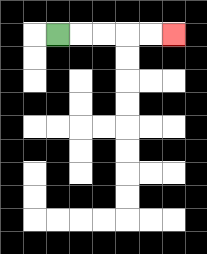{'start': '[2, 1]', 'end': '[7, 1]', 'path_directions': 'R,R,R,R,R', 'path_coordinates': '[[2, 1], [3, 1], [4, 1], [5, 1], [6, 1], [7, 1]]'}